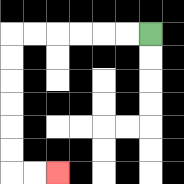{'start': '[6, 1]', 'end': '[2, 7]', 'path_directions': 'L,L,L,L,L,L,D,D,D,D,D,D,R,R', 'path_coordinates': '[[6, 1], [5, 1], [4, 1], [3, 1], [2, 1], [1, 1], [0, 1], [0, 2], [0, 3], [0, 4], [0, 5], [0, 6], [0, 7], [1, 7], [2, 7]]'}